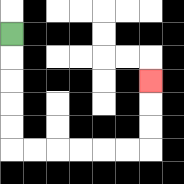{'start': '[0, 1]', 'end': '[6, 3]', 'path_directions': 'D,D,D,D,D,R,R,R,R,R,R,U,U,U', 'path_coordinates': '[[0, 1], [0, 2], [0, 3], [0, 4], [0, 5], [0, 6], [1, 6], [2, 6], [3, 6], [4, 6], [5, 6], [6, 6], [6, 5], [6, 4], [6, 3]]'}